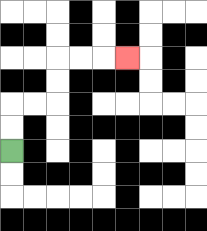{'start': '[0, 6]', 'end': '[5, 2]', 'path_directions': 'U,U,R,R,U,U,R,R,R', 'path_coordinates': '[[0, 6], [0, 5], [0, 4], [1, 4], [2, 4], [2, 3], [2, 2], [3, 2], [4, 2], [5, 2]]'}